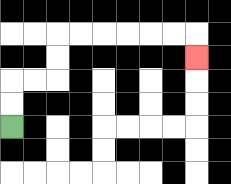{'start': '[0, 5]', 'end': '[8, 2]', 'path_directions': 'U,U,R,R,U,U,R,R,R,R,R,R,D', 'path_coordinates': '[[0, 5], [0, 4], [0, 3], [1, 3], [2, 3], [2, 2], [2, 1], [3, 1], [4, 1], [5, 1], [6, 1], [7, 1], [8, 1], [8, 2]]'}